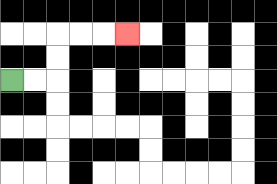{'start': '[0, 3]', 'end': '[5, 1]', 'path_directions': 'R,R,U,U,R,R,R', 'path_coordinates': '[[0, 3], [1, 3], [2, 3], [2, 2], [2, 1], [3, 1], [4, 1], [5, 1]]'}